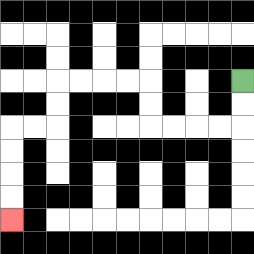{'start': '[10, 3]', 'end': '[0, 9]', 'path_directions': 'D,D,L,L,L,L,U,U,L,L,L,L,D,D,L,L,D,D,D,D', 'path_coordinates': '[[10, 3], [10, 4], [10, 5], [9, 5], [8, 5], [7, 5], [6, 5], [6, 4], [6, 3], [5, 3], [4, 3], [3, 3], [2, 3], [2, 4], [2, 5], [1, 5], [0, 5], [0, 6], [0, 7], [0, 8], [0, 9]]'}